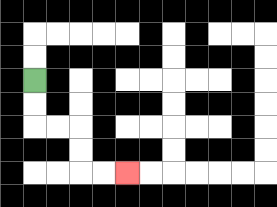{'start': '[1, 3]', 'end': '[5, 7]', 'path_directions': 'D,D,R,R,D,D,R,R', 'path_coordinates': '[[1, 3], [1, 4], [1, 5], [2, 5], [3, 5], [3, 6], [3, 7], [4, 7], [5, 7]]'}